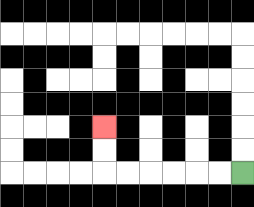{'start': '[10, 7]', 'end': '[4, 5]', 'path_directions': 'L,L,L,L,L,L,U,U', 'path_coordinates': '[[10, 7], [9, 7], [8, 7], [7, 7], [6, 7], [5, 7], [4, 7], [4, 6], [4, 5]]'}